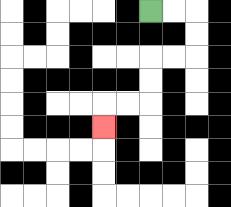{'start': '[6, 0]', 'end': '[4, 5]', 'path_directions': 'R,R,D,D,L,L,D,D,L,L,D', 'path_coordinates': '[[6, 0], [7, 0], [8, 0], [8, 1], [8, 2], [7, 2], [6, 2], [6, 3], [6, 4], [5, 4], [4, 4], [4, 5]]'}